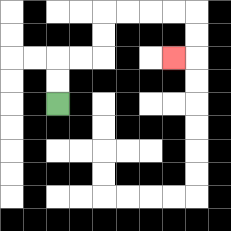{'start': '[2, 4]', 'end': '[7, 2]', 'path_directions': 'U,U,R,R,U,U,R,R,R,R,D,D,L', 'path_coordinates': '[[2, 4], [2, 3], [2, 2], [3, 2], [4, 2], [4, 1], [4, 0], [5, 0], [6, 0], [7, 0], [8, 0], [8, 1], [8, 2], [7, 2]]'}